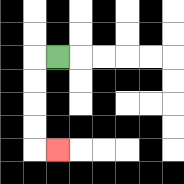{'start': '[2, 2]', 'end': '[2, 6]', 'path_directions': 'L,D,D,D,D,R', 'path_coordinates': '[[2, 2], [1, 2], [1, 3], [1, 4], [1, 5], [1, 6], [2, 6]]'}